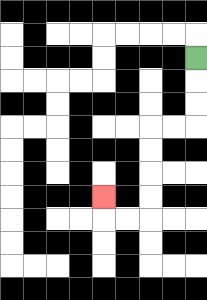{'start': '[8, 2]', 'end': '[4, 8]', 'path_directions': 'D,D,D,L,L,D,D,D,D,L,L,U', 'path_coordinates': '[[8, 2], [8, 3], [8, 4], [8, 5], [7, 5], [6, 5], [6, 6], [6, 7], [6, 8], [6, 9], [5, 9], [4, 9], [4, 8]]'}